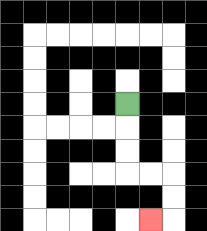{'start': '[5, 4]', 'end': '[6, 9]', 'path_directions': 'D,D,D,R,R,D,D,L', 'path_coordinates': '[[5, 4], [5, 5], [5, 6], [5, 7], [6, 7], [7, 7], [7, 8], [7, 9], [6, 9]]'}